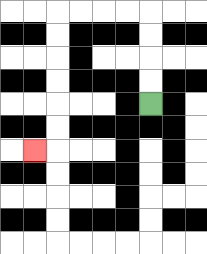{'start': '[6, 4]', 'end': '[1, 6]', 'path_directions': 'U,U,U,U,L,L,L,L,D,D,D,D,D,D,L', 'path_coordinates': '[[6, 4], [6, 3], [6, 2], [6, 1], [6, 0], [5, 0], [4, 0], [3, 0], [2, 0], [2, 1], [2, 2], [2, 3], [2, 4], [2, 5], [2, 6], [1, 6]]'}